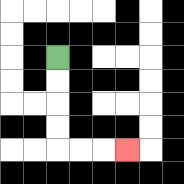{'start': '[2, 2]', 'end': '[5, 6]', 'path_directions': 'D,D,D,D,R,R,R', 'path_coordinates': '[[2, 2], [2, 3], [2, 4], [2, 5], [2, 6], [3, 6], [4, 6], [5, 6]]'}